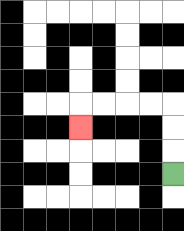{'start': '[7, 7]', 'end': '[3, 5]', 'path_directions': 'U,U,U,L,L,L,L,D', 'path_coordinates': '[[7, 7], [7, 6], [7, 5], [7, 4], [6, 4], [5, 4], [4, 4], [3, 4], [3, 5]]'}